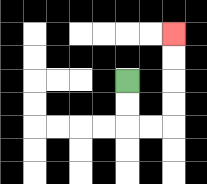{'start': '[5, 3]', 'end': '[7, 1]', 'path_directions': 'D,D,R,R,U,U,U,U', 'path_coordinates': '[[5, 3], [5, 4], [5, 5], [6, 5], [7, 5], [7, 4], [7, 3], [7, 2], [7, 1]]'}